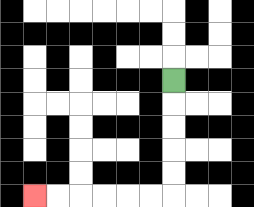{'start': '[7, 3]', 'end': '[1, 8]', 'path_directions': 'D,D,D,D,D,L,L,L,L,L,L', 'path_coordinates': '[[7, 3], [7, 4], [7, 5], [7, 6], [7, 7], [7, 8], [6, 8], [5, 8], [4, 8], [3, 8], [2, 8], [1, 8]]'}